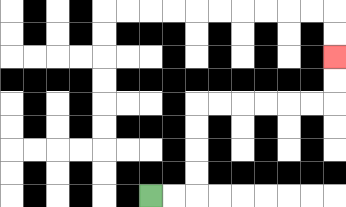{'start': '[6, 8]', 'end': '[14, 2]', 'path_directions': 'R,R,U,U,U,U,R,R,R,R,R,R,U,U', 'path_coordinates': '[[6, 8], [7, 8], [8, 8], [8, 7], [8, 6], [8, 5], [8, 4], [9, 4], [10, 4], [11, 4], [12, 4], [13, 4], [14, 4], [14, 3], [14, 2]]'}